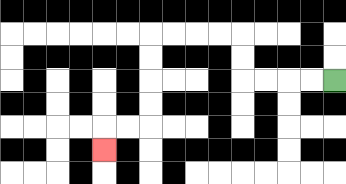{'start': '[14, 3]', 'end': '[4, 6]', 'path_directions': 'L,L,L,L,U,U,L,L,L,L,D,D,D,D,L,L,D', 'path_coordinates': '[[14, 3], [13, 3], [12, 3], [11, 3], [10, 3], [10, 2], [10, 1], [9, 1], [8, 1], [7, 1], [6, 1], [6, 2], [6, 3], [6, 4], [6, 5], [5, 5], [4, 5], [4, 6]]'}